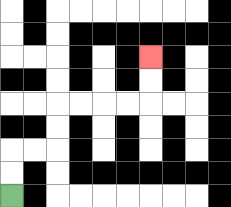{'start': '[0, 8]', 'end': '[6, 2]', 'path_directions': 'U,U,R,R,U,U,R,R,R,R,U,U', 'path_coordinates': '[[0, 8], [0, 7], [0, 6], [1, 6], [2, 6], [2, 5], [2, 4], [3, 4], [4, 4], [5, 4], [6, 4], [6, 3], [6, 2]]'}